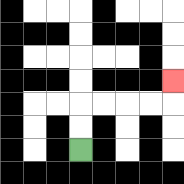{'start': '[3, 6]', 'end': '[7, 3]', 'path_directions': 'U,U,R,R,R,R,U', 'path_coordinates': '[[3, 6], [3, 5], [3, 4], [4, 4], [5, 4], [6, 4], [7, 4], [7, 3]]'}